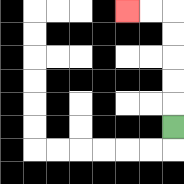{'start': '[7, 5]', 'end': '[5, 0]', 'path_directions': 'U,U,U,U,U,L,L', 'path_coordinates': '[[7, 5], [7, 4], [7, 3], [7, 2], [7, 1], [7, 0], [6, 0], [5, 0]]'}